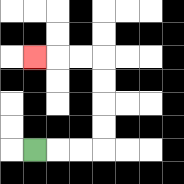{'start': '[1, 6]', 'end': '[1, 2]', 'path_directions': 'R,R,R,U,U,U,U,L,L,L', 'path_coordinates': '[[1, 6], [2, 6], [3, 6], [4, 6], [4, 5], [4, 4], [4, 3], [4, 2], [3, 2], [2, 2], [1, 2]]'}